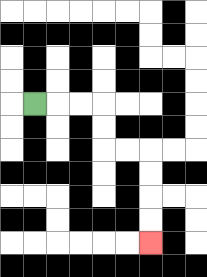{'start': '[1, 4]', 'end': '[6, 10]', 'path_directions': 'R,R,R,D,D,R,R,D,D,D,D', 'path_coordinates': '[[1, 4], [2, 4], [3, 4], [4, 4], [4, 5], [4, 6], [5, 6], [6, 6], [6, 7], [6, 8], [6, 9], [6, 10]]'}